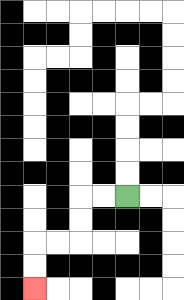{'start': '[5, 8]', 'end': '[1, 12]', 'path_directions': 'L,L,D,D,L,L,D,D', 'path_coordinates': '[[5, 8], [4, 8], [3, 8], [3, 9], [3, 10], [2, 10], [1, 10], [1, 11], [1, 12]]'}